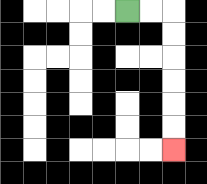{'start': '[5, 0]', 'end': '[7, 6]', 'path_directions': 'R,R,D,D,D,D,D,D', 'path_coordinates': '[[5, 0], [6, 0], [7, 0], [7, 1], [7, 2], [7, 3], [7, 4], [7, 5], [7, 6]]'}